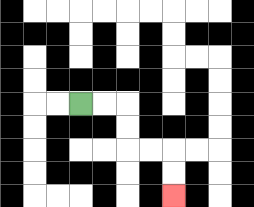{'start': '[3, 4]', 'end': '[7, 8]', 'path_directions': 'R,R,D,D,R,R,D,D', 'path_coordinates': '[[3, 4], [4, 4], [5, 4], [5, 5], [5, 6], [6, 6], [7, 6], [7, 7], [7, 8]]'}